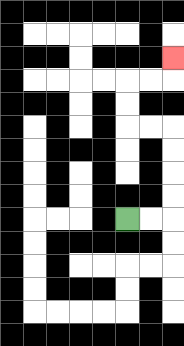{'start': '[5, 9]', 'end': '[7, 2]', 'path_directions': 'R,R,U,U,U,U,L,L,U,U,R,R,U', 'path_coordinates': '[[5, 9], [6, 9], [7, 9], [7, 8], [7, 7], [7, 6], [7, 5], [6, 5], [5, 5], [5, 4], [5, 3], [6, 3], [7, 3], [7, 2]]'}